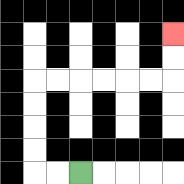{'start': '[3, 7]', 'end': '[7, 1]', 'path_directions': 'L,L,U,U,U,U,R,R,R,R,R,R,U,U', 'path_coordinates': '[[3, 7], [2, 7], [1, 7], [1, 6], [1, 5], [1, 4], [1, 3], [2, 3], [3, 3], [4, 3], [5, 3], [6, 3], [7, 3], [7, 2], [7, 1]]'}